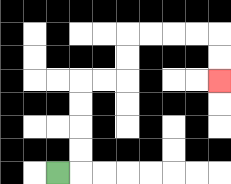{'start': '[2, 7]', 'end': '[9, 3]', 'path_directions': 'R,U,U,U,U,R,R,U,U,R,R,R,R,D,D', 'path_coordinates': '[[2, 7], [3, 7], [3, 6], [3, 5], [3, 4], [3, 3], [4, 3], [5, 3], [5, 2], [5, 1], [6, 1], [7, 1], [8, 1], [9, 1], [9, 2], [9, 3]]'}